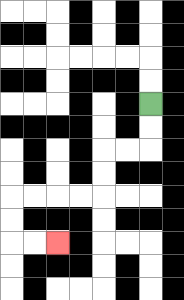{'start': '[6, 4]', 'end': '[2, 10]', 'path_directions': 'D,D,L,L,D,D,L,L,L,L,D,D,R,R', 'path_coordinates': '[[6, 4], [6, 5], [6, 6], [5, 6], [4, 6], [4, 7], [4, 8], [3, 8], [2, 8], [1, 8], [0, 8], [0, 9], [0, 10], [1, 10], [2, 10]]'}